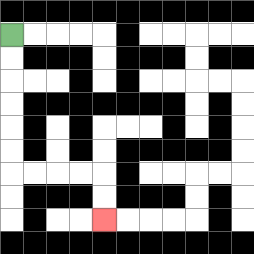{'start': '[0, 1]', 'end': '[4, 9]', 'path_directions': 'D,D,D,D,D,D,R,R,R,R,D,D', 'path_coordinates': '[[0, 1], [0, 2], [0, 3], [0, 4], [0, 5], [0, 6], [0, 7], [1, 7], [2, 7], [3, 7], [4, 7], [4, 8], [4, 9]]'}